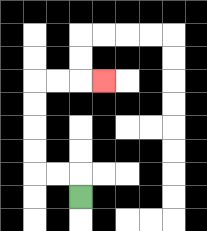{'start': '[3, 8]', 'end': '[4, 3]', 'path_directions': 'U,L,L,U,U,U,U,R,R,R', 'path_coordinates': '[[3, 8], [3, 7], [2, 7], [1, 7], [1, 6], [1, 5], [1, 4], [1, 3], [2, 3], [3, 3], [4, 3]]'}